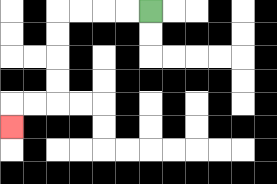{'start': '[6, 0]', 'end': '[0, 5]', 'path_directions': 'L,L,L,L,D,D,D,D,L,L,D', 'path_coordinates': '[[6, 0], [5, 0], [4, 0], [3, 0], [2, 0], [2, 1], [2, 2], [2, 3], [2, 4], [1, 4], [0, 4], [0, 5]]'}